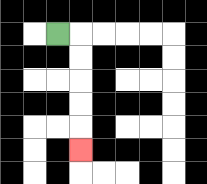{'start': '[2, 1]', 'end': '[3, 6]', 'path_directions': 'R,D,D,D,D,D', 'path_coordinates': '[[2, 1], [3, 1], [3, 2], [3, 3], [3, 4], [3, 5], [3, 6]]'}